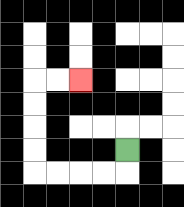{'start': '[5, 6]', 'end': '[3, 3]', 'path_directions': 'D,L,L,L,L,U,U,U,U,R,R', 'path_coordinates': '[[5, 6], [5, 7], [4, 7], [3, 7], [2, 7], [1, 7], [1, 6], [1, 5], [1, 4], [1, 3], [2, 3], [3, 3]]'}